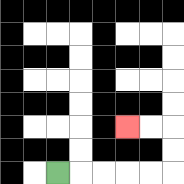{'start': '[2, 7]', 'end': '[5, 5]', 'path_directions': 'R,R,R,R,R,U,U,L,L', 'path_coordinates': '[[2, 7], [3, 7], [4, 7], [5, 7], [6, 7], [7, 7], [7, 6], [7, 5], [6, 5], [5, 5]]'}